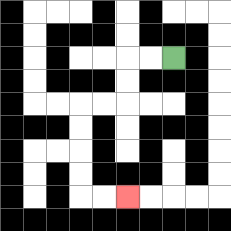{'start': '[7, 2]', 'end': '[5, 8]', 'path_directions': 'L,L,D,D,L,L,D,D,D,D,R,R', 'path_coordinates': '[[7, 2], [6, 2], [5, 2], [5, 3], [5, 4], [4, 4], [3, 4], [3, 5], [3, 6], [3, 7], [3, 8], [4, 8], [5, 8]]'}